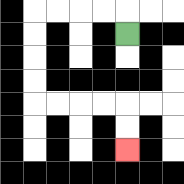{'start': '[5, 1]', 'end': '[5, 6]', 'path_directions': 'U,L,L,L,L,D,D,D,D,R,R,R,R,D,D', 'path_coordinates': '[[5, 1], [5, 0], [4, 0], [3, 0], [2, 0], [1, 0], [1, 1], [1, 2], [1, 3], [1, 4], [2, 4], [3, 4], [4, 4], [5, 4], [5, 5], [5, 6]]'}